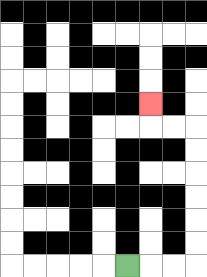{'start': '[5, 11]', 'end': '[6, 4]', 'path_directions': 'R,R,R,U,U,U,U,U,U,L,L,U', 'path_coordinates': '[[5, 11], [6, 11], [7, 11], [8, 11], [8, 10], [8, 9], [8, 8], [8, 7], [8, 6], [8, 5], [7, 5], [6, 5], [6, 4]]'}